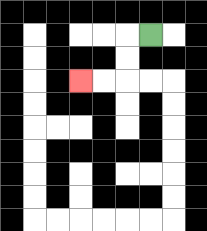{'start': '[6, 1]', 'end': '[3, 3]', 'path_directions': 'L,D,D,L,L', 'path_coordinates': '[[6, 1], [5, 1], [5, 2], [5, 3], [4, 3], [3, 3]]'}